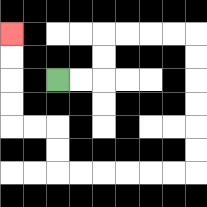{'start': '[2, 3]', 'end': '[0, 1]', 'path_directions': 'R,R,U,U,R,R,R,R,D,D,D,D,D,D,L,L,L,L,L,L,U,U,L,L,U,U,U,U', 'path_coordinates': '[[2, 3], [3, 3], [4, 3], [4, 2], [4, 1], [5, 1], [6, 1], [7, 1], [8, 1], [8, 2], [8, 3], [8, 4], [8, 5], [8, 6], [8, 7], [7, 7], [6, 7], [5, 7], [4, 7], [3, 7], [2, 7], [2, 6], [2, 5], [1, 5], [0, 5], [0, 4], [0, 3], [0, 2], [0, 1]]'}